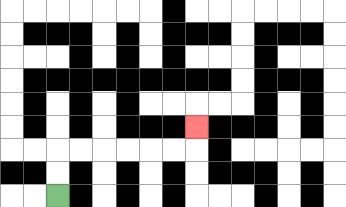{'start': '[2, 8]', 'end': '[8, 5]', 'path_directions': 'U,U,R,R,R,R,R,R,U', 'path_coordinates': '[[2, 8], [2, 7], [2, 6], [3, 6], [4, 6], [5, 6], [6, 6], [7, 6], [8, 6], [8, 5]]'}